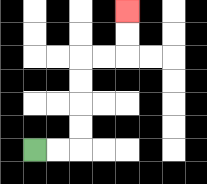{'start': '[1, 6]', 'end': '[5, 0]', 'path_directions': 'R,R,U,U,U,U,R,R,U,U', 'path_coordinates': '[[1, 6], [2, 6], [3, 6], [3, 5], [3, 4], [3, 3], [3, 2], [4, 2], [5, 2], [5, 1], [5, 0]]'}